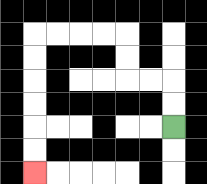{'start': '[7, 5]', 'end': '[1, 7]', 'path_directions': 'U,U,L,L,U,U,L,L,L,L,D,D,D,D,D,D', 'path_coordinates': '[[7, 5], [7, 4], [7, 3], [6, 3], [5, 3], [5, 2], [5, 1], [4, 1], [3, 1], [2, 1], [1, 1], [1, 2], [1, 3], [1, 4], [1, 5], [1, 6], [1, 7]]'}